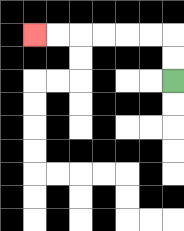{'start': '[7, 3]', 'end': '[1, 1]', 'path_directions': 'U,U,L,L,L,L,L,L', 'path_coordinates': '[[7, 3], [7, 2], [7, 1], [6, 1], [5, 1], [4, 1], [3, 1], [2, 1], [1, 1]]'}